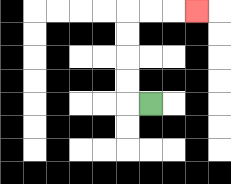{'start': '[6, 4]', 'end': '[8, 0]', 'path_directions': 'L,U,U,U,U,R,R,R', 'path_coordinates': '[[6, 4], [5, 4], [5, 3], [5, 2], [5, 1], [5, 0], [6, 0], [7, 0], [8, 0]]'}